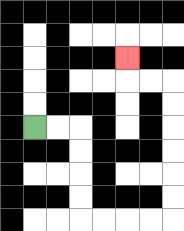{'start': '[1, 5]', 'end': '[5, 2]', 'path_directions': 'R,R,D,D,D,D,R,R,R,R,U,U,U,U,U,U,L,L,U', 'path_coordinates': '[[1, 5], [2, 5], [3, 5], [3, 6], [3, 7], [3, 8], [3, 9], [4, 9], [5, 9], [6, 9], [7, 9], [7, 8], [7, 7], [7, 6], [7, 5], [7, 4], [7, 3], [6, 3], [5, 3], [5, 2]]'}